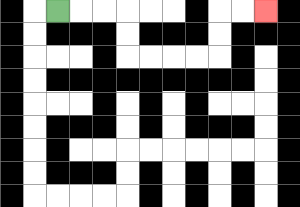{'start': '[2, 0]', 'end': '[11, 0]', 'path_directions': 'R,R,R,D,D,R,R,R,R,U,U,R,R', 'path_coordinates': '[[2, 0], [3, 0], [4, 0], [5, 0], [5, 1], [5, 2], [6, 2], [7, 2], [8, 2], [9, 2], [9, 1], [9, 0], [10, 0], [11, 0]]'}